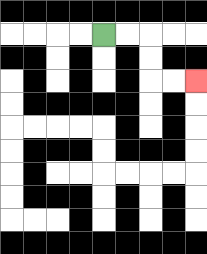{'start': '[4, 1]', 'end': '[8, 3]', 'path_directions': 'R,R,D,D,R,R', 'path_coordinates': '[[4, 1], [5, 1], [6, 1], [6, 2], [6, 3], [7, 3], [8, 3]]'}